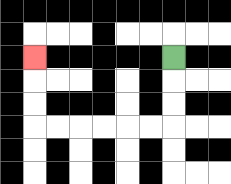{'start': '[7, 2]', 'end': '[1, 2]', 'path_directions': 'D,D,D,L,L,L,L,L,L,U,U,U', 'path_coordinates': '[[7, 2], [7, 3], [7, 4], [7, 5], [6, 5], [5, 5], [4, 5], [3, 5], [2, 5], [1, 5], [1, 4], [1, 3], [1, 2]]'}